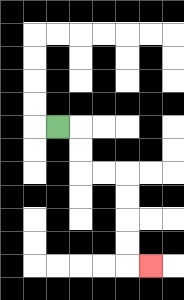{'start': '[2, 5]', 'end': '[6, 11]', 'path_directions': 'R,D,D,R,R,D,D,D,D,R', 'path_coordinates': '[[2, 5], [3, 5], [3, 6], [3, 7], [4, 7], [5, 7], [5, 8], [5, 9], [5, 10], [5, 11], [6, 11]]'}